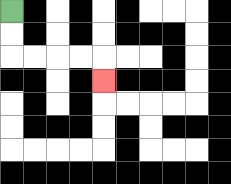{'start': '[0, 0]', 'end': '[4, 3]', 'path_directions': 'D,D,R,R,R,R,D', 'path_coordinates': '[[0, 0], [0, 1], [0, 2], [1, 2], [2, 2], [3, 2], [4, 2], [4, 3]]'}